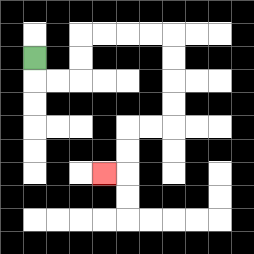{'start': '[1, 2]', 'end': '[4, 7]', 'path_directions': 'D,R,R,U,U,R,R,R,R,D,D,D,D,L,L,D,D,L', 'path_coordinates': '[[1, 2], [1, 3], [2, 3], [3, 3], [3, 2], [3, 1], [4, 1], [5, 1], [6, 1], [7, 1], [7, 2], [7, 3], [7, 4], [7, 5], [6, 5], [5, 5], [5, 6], [5, 7], [4, 7]]'}